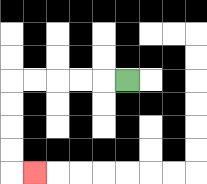{'start': '[5, 3]', 'end': '[1, 7]', 'path_directions': 'L,L,L,L,L,D,D,D,D,R', 'path_coordinates': '[[5, 3], [4, 3], [3, 3], [2, 3], [1, 3], [0, 3], [0, 4], [0, 5], [0, 6], [0, 7], [1, 7]]'}